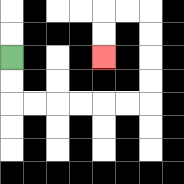{'start': '[0, 2]', 'end': '[4, 2]', 'path_directions': 'D,D,R,R,R,R,R,R,U,U,U,U,L,L,D,D', 'path_coordinates': '[[0, 2], [0, 3], [0, 4], [1, 4], [2, 4], [3, 4], [4, 4], [5, 4], [6, 4], [6, 3], [6, 2], [6, 1], [6, 0], [5, 0], [4, 0], [4, 1], [4, 2]]'}